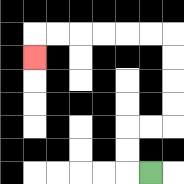{'start': '[6, 7]', 'end': '[1, 2]', 'path_directions': 'L,U,U,R,R,U,U,U,U,L,L,L,L,L,L,D', 'path_coordinates': '[[6, 7], [5, 7], [5, 6], [5, 5], [6, 5], [7, 5], [7, 4], [7, 3], [7, 2], [7, 1], [6, 1], [5, 1], [4, 1], [3, 1], [2, 1], [1, 1], [1, 2]]'}